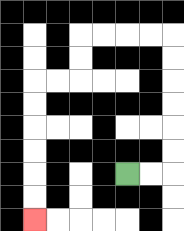{'start': '[5, 7]', 'end': '[1, 9]', 'path_directions': 'R,R,U,U,U,U,U,U,L,L,L,L,D,D,L,L,D,D,D,D,D,D', 'path_coordinates': '[[5, 7], [6, 7], [7, 7], [7, 6], [7, 5], [7, 4], [7, 3], [7, 2], [7, 1], [6, 1], [5, 1], [4, 1], [3, 1], [3, 2], [3, 3], [2, 3], [1, 3], [1, 4], [1, 5], [1, 6], [1, 7], [1, 8], [1, 9]]'}